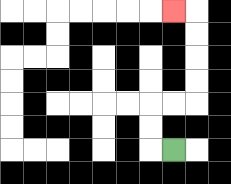{'start': '[7, 6]', 'end': '[7, 0]', 'path_directions': 'L,U,U,R,R,U,U,U,U,L', 'path_coordinates': '[[7, 6], [6, 6], [6, 5], [6, 4], [7, 4], [8, 4], [8, 3], [8, 2], [8, 1], [8, 0], [7, 0]]'}